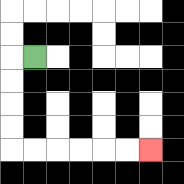{'start': '[1, 2]', 'end': '[6, 6]', 'path_directions': 'L,D,D,D,D,R,R,R,R,R,R', 'path_coordinates': '[[1, 2], [0, 2], [0, 3], [0, 4], [0, 5], [0, 6], [1, 6], [2, 6], [3, 6], [4, 6], [5, 6], [6, 6]]'}